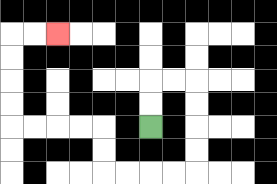{'start': '[6, 5]', 'end': '[2, 1]', 'path_directions': 'U,U,R,R,D,D,D,D,L,L,L,L,U,U,L,L,L,L,U,U,U,U,R,R', 'path_coordinates': '[[6, 5], [6, 4], [6, 3], [7, 3], [8, 3], [8, 4], [8, 5], [8, 6], [8, 7], [7, 7], [6, 7], [5, 7], [4, 7], [4, 6], [4, 5], [3, 5], [2, 5], [1, 5], [0, 5], [0, 4], [0, 3], [0, 2], [0, 1], [1, 1], [2, 1]]'}